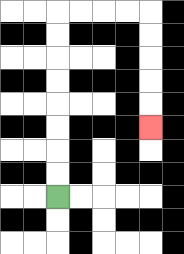{'start': '[2, 8]', 'end': '[6, 5]', 'path_directions': 'U,U,U,U,U,U,U,U,R,R,R,R,D,D,D,D,D', 'path_coordinates': '[[2, 8], [2, 7], [2, 6], [2, 5], [2, 4], [2, 3], [2, 2], [2, 1], [2, 0], [3, 0], [4, 0], [5, 0], [6, 0], [6, 1], [6, 2], [6, 3], [6, 4], [6, 5]]'}